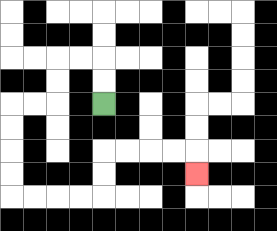{'start': '[4, 4]', 'end': '[8, 7]', 'path_directions': 'U,U,L,L,D,D,L,L,D,D,D,D,R,R,R,R,U,U,R,R,R,R,D', 'path_coordinates': '[[4, 4], [4, 3], [4, 2], [3, 2], [2, 2], [2, 3], [2, 4], [1, 4], [0, 4], [0, 5], [0, 6], [0, 7], [0, 8], [1, 8], [2, 8], [3, 8], [4, 8], [4, 7], [4, 6], [5, 6], [6, 6], [7, 6], [8, 6], [8, 7]]'}